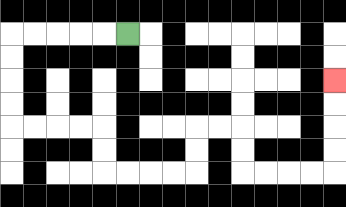{'start': '[5, 1]', 'end': '[14, 3]', 'path_directions': 'L,L,L,L,L,D,D,D,D,R,R,R,R,D,D,R,R,R,R,U,U,R,R,D,D,R,R,R,R,U,U,U,U', 'path_coordinates': '[[5, 1], [4, 1], [3, 1], [2, 1], [1, 1], [0, 1], [0, 2], [0, 3], [0, 4], [0, 5], [1, 5], [2, 5], [3, 5], [4, 5], [4, 6], [4, 7], [5, 7], [6, 7], [7, 7], [8, 7], [8, 6], [8, 5], [9, 5], [10, 5], [10, 6], [10, 7], [11, 7], [12, 7], [13, 7], [14, 7], [14, 6], [14, 5], [14, 4], [14, 3]]'}